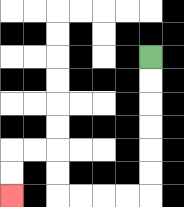{'start': '[6, 2]', 'end': '[0, 8]', 'path_directions': 'D,D,D,D,D,D,L,L,L,L,U,U,L,L,D,D', 'path_coordinates': '[[6, 2], [6, 3], [6, 4], [6, 5], [6, 6], [6, 7], [6, 8], [5, 8], [4, 8], [3, 8], [2, 8], [2, 7], [2, 6], [1, 6], [0, 6], [0, 7], [0, 8]]'}